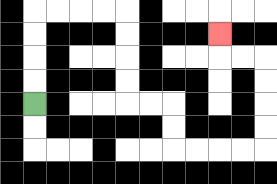{'start': '[1, 4]', 'end': '[9, 1]', 'path_directions': 'U,U,U,U,R,R,R,R,D,D,D,D,R,R,D,D,R,R,R,R,U,U,U,U,L,L,U', 'path_coordinates': '[[1, 4], [1, 3], [1, 2], [1, 1], [1, 0], [2, 0], [3, 0], [4, 0], [5, 0], [5, 1], [5, 2], [5, 3], [5, 4], [6, 4], [7, 4], [7, 5], [7, 6], [8, 6], [9, 6], [10, 6], [11, 6], [11, 5], [11, 4], [11, 3], [11, 2], [10, 2], [9, 2], [9, 1]]'}